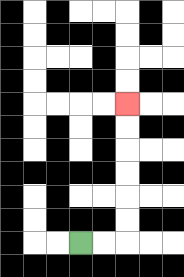{'start': '[3, 10]', 'end': '[5, 4]', 'path_directions': 'R,R,U,U,U,U,U,U', 'path_coordinates': '[[3, 10], [4, 10], [5, 10], [5, 9], [5, 8], [5, 7], [5, 6], [5, 5], [5, 4]]'}